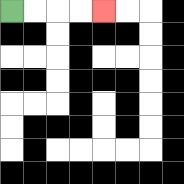{'start': '[0, 0]', 'end': '[4, 0]', 'path_directions': 'R,R,R,R', 'path_coordinates': '[[0, 0], [1, 0], [2, 0], [3, 0], [4, 0]]'}